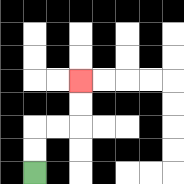{'start': '[1, 7]', 'end': '[3, 3]', 'path_directions': 'U,U,R,R,U,U', 'path_coordinates': '[[1, 7], [1, 6], [1, 5], [2, 5], [3, 5], [3, 4], [3, 3]]'}